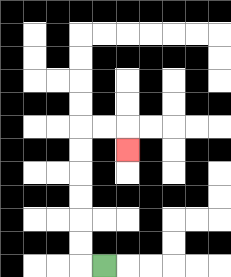{'start': '[4, 11]', 'end': '[5, 6]', 'path_directions': 'L,U,U,U,U,U,U,R,R,D', 'path_coordinates': '[[4, 11], [3, 11], [3, 10], [3, 9], [3, 8], [3, 7], [3, 6], [3, 5], [4, 5], [5, 5], [5, 6]]'}